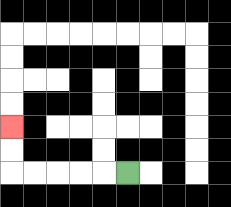{'start': '[5, 7]', 'end': '[0, 5]', 'path_directions': 'L,L,L,L,L,U,U', 'path_coordinates': '[[5, 7], [4, 7], [3, 7], [2, 7], [1, 7], [0, 7], [0, 6], [0, 5]]'}